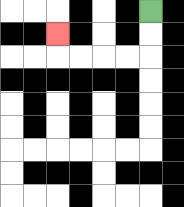{'start': '[6, 0]', 'end': '[2, 1]', 'path_directions': 'D,D,L,L,L,L,U', 'path_coordinates': '[[6, 0], [6, 1], [6, 2], [5, 2], [4, 2], [3, 2], [2, 2], [2, 1]]'}